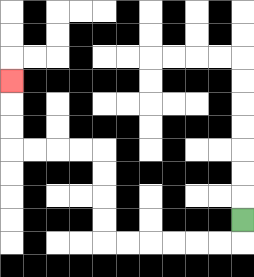{'start': '[10, 9]', 'end': '[0, 3]', 'path_directions': 'D,L,L,L,L,L,L,U,U,U,U,L,L,L,L,U,U,U', 'path_coordinates': '[[10, 9], [10, 10], [9, 10], [8, 10], [7, 10], [6, 10], [5, 10], [4, 10], [4, 9], [4, 8], [4, 7], [4, 6], [3, 6], [2, 6], [1, 6], [0, 6], [0, 5], [0, 4], [0, 3]]'}